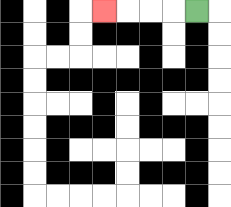{'start': '[8, 0]', 'end': '[4, 0]', 'path_directions': 'L,L,L,L', 'path_coordinates': '[[8, 0], [7, 0], [6, 0], [5, 0], [4, 0]]'}